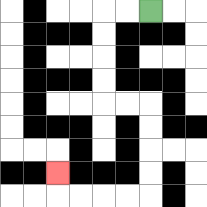{'start': '[6, 0]', 'end': '[2, 7]', 'path_directions': 'L,L,D,D,D,D,R,R,D,D,D,D,L,L,L,L,U', 'path_coordinates': '[[6, 0], [5, 0], [4, 0], [4, 1], [4, 2], [4, 3], [4, 4], [5, 4], [6, 4], [6, 5], [6, 6], [6, 7], [6, 8], [5, 8], [4, 8], [3, 8], [2, 8], [2, 7]]'}